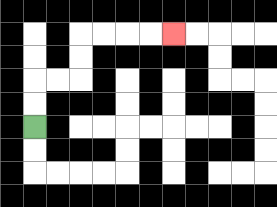{'start': '[1, 5]', 'end': '[7, 1]', 'path_directions': 'U,U,R,R,U,U,R,R,R,R', 'path_coordinates': '[[1, 5], [1, 4], [1, 3], [2, 3], [3, 3], [3, 2], [3, 1], [4, 1], [5, 1], [6, 1], [7, 1]]'}